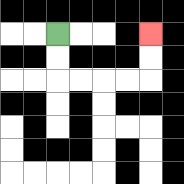{'start': '[2, 1]', 'end': '[6, 1]', 'path_directions': 'D,D,R,R,R,R,U,U', 'path_coordinates': '[[2, 1], [2, 2], [2, 3], [3, 3], [4, 3], [5, 3], [6, 3], [6, 2], [6, 1]]'}